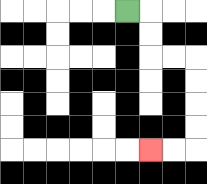{'start': '[5, 0]', 'end': '[6, 6]', 'path_directions': 'R,D,D,R,R,D,D,D,D,L,L', 'path_coordinates': '[[5, 0], [6, 0], [6, 1], [6, 2], [7, 2], [8, 2], [8, 3], [8, 4], [8, 5], [8, 6], [7, 6], [6, 6]]'}